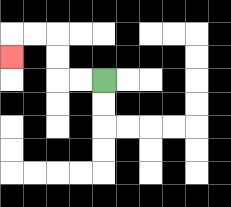{'start': '[4, 3]', 'end': '[0, 2]', 'path_directions': 'L,L,U,U,L,L,D', 'path_coordinates': '[[4, 3], [3, 3], [2, 3], [2, 2], [2, 1], [1, 1], [0, 1], [0, 2]]'}